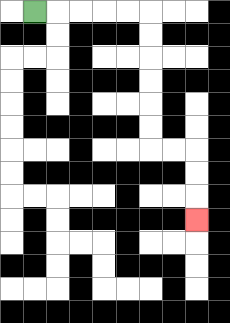{'start': '[1, 0]', 'end': '[8, 9]', 'path_directions': 'R,R,R,R,R,D,D,D,D,D,D,R,R,D,D,D', 'path_coordinates': '[[1, 0], [2, 0], [3, 0], [4, 0], [5, 0], [6, 0], [6, 1], [6, 2], [6, 3], [6, 4], [6, 5], [6, 6], [7, 6], [8, 6], [8, 7], [8, 8], [8, 9]]'}